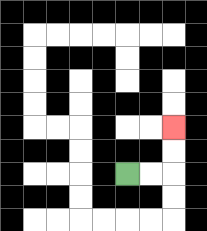{'start': '[5, 7]', 'end': '[7, 5]', 'path_directions': 'R,R,U,U', 'path_coordinates': '[[5, 7], [6, 7], [7, 7], [7, 6], [7, 5]]'}